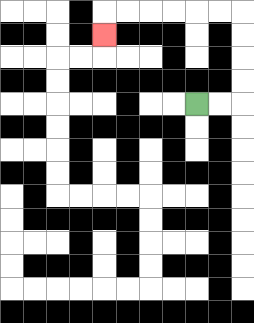{'start': '[8, 4]', 'end': '[4, 1]', 'path_directions': 'R,R,U,U,U,U,L,L,L,L,L,L,D', 'path_coordinates': '[[8, 4], [9, 4], [10, 4], [10, 3], [10, 2], [10, 1], [10, 0], [9, 0], [8, 0], [7, 0], [6, 0], [5, 0], [4, 0], [4, 1]]'}